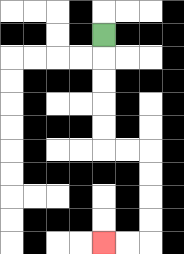{'start': '[4, 1]', 'end': '[4, 10]', 'path_directions': 'D,D,D,D,D,R,R,D,D,D,D,L,L', 'path_coordinates': '[[4, 1], [4, 2], [4, 3], [4, 4], [4, 5], [4, 6], [5, 6], [6, 6], [6, 7], [6, 8], [6, 9], [6, 10], [5, 10], [4, 10]]'}